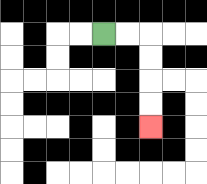{'start': '[4, 1]', 'end': '[6, 5]', 'path_directions': 'R,R,D,D,D,D', 'path_coordinates': '[[4, 1], [5, 1], [6, 1], [6, 2], [6, 3], [6, 4], [6, 5]]'}